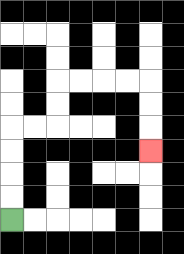{'start': '[0, 9]', 'end': '[6, 6]', 'path_directions': 'U,U,U,U,R,R,U,U,R,R,R,R,D,D,D', 'path_coordinates': '[[0, 9], [0, 8], [0, 7], [0, 6], [0, 5], [1, 5], [2, 5], [2, 4], [2, 3], [3, 3], [4, 3], [5, 3], [6, 3], [6, 4], [6, 5], [6, 6]]'}